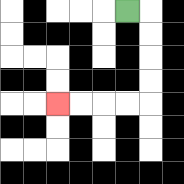{'start': '[5, 0]', 'end': '[2, 4]', 'path_directions': 'R,D,D,D,D,L,L,L,L', 'path_coordinates': '[[5, 0], [6, 0], [6, 1], [6, 2], [6, 3], [6, 4], [5, 4], [4, 4], [3, 4], [2, 4]]'}